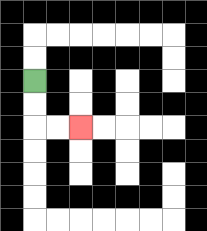{'start': '[1, 3]', 'end': '[3, 5]', 'path_directions': 'D,D,R,R', 'path_coordinates': '[[1, 3], [1, 4], [1, 5], [2, 5], [3, 5]]'}